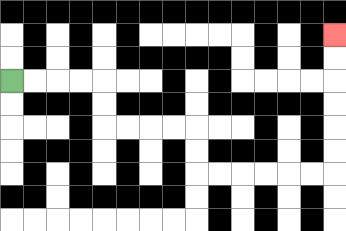{'start': '[0, 3]', 'end': '[14, 1]', 'path_directions': 'R,R,R,R,D,D,R,R,R,R,D,D,R,R,R,R,R,R,U,U,U,U,U,U', 'path_coordinates': '[[0, 3], [1, 3], [2, 3], [3, 3], [4, 3], [4, 4], [4, 5], [5, 5], [6, 5], [7, 5], [8, 5], [8, 6], [8, 7], [9, 7], [10, 7], [11, 7], [12, 7], [13, 7], [14, 7], [14, 6], [14, 5], [14, 4], [14, 3], [14, 2], [14, 1]]'}